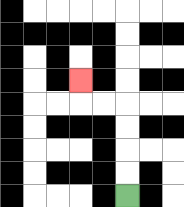{'start': '[5, 8]', 'end': '[3, 3]', 'path_directions': 'U,U,U,U,L,L,U', 'path_coordinates': '[[5, 8], [5, 7], [5, 6], [5, 5], [5, 4], [4, 4], [3, 4], [3, 3]]'}